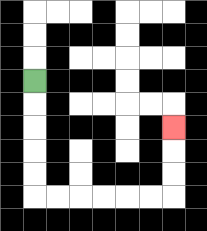{'start': '[1, 3]', 'end': '[7, 5]', 'path_directions': 'D,D,D,D,D,R,R,R,R,R,R,U,U,U', 'path_coordinates': '[[1, 3], [1, 4], [1, 5], [1, 6], [1, 7], [1, 8], [2, 8], [3, 8], [4, 8], [5, 8], [6, 8], [7, 8], [7, 7], [7, 6], [7, 5]]'}